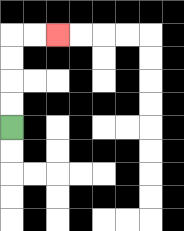{'start': '[0, 5]', 'end': '[2, 1]', 'path_directions': 'U,U,U,U,R,R', 'path_coordinates': '[[0, 5], [0, 4], [0, 3], [0, 2], [0, 1], [1, 1], [2, 1]]'}